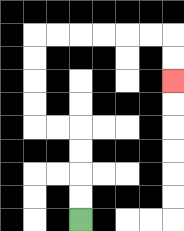{'start': '[3, 9]', 'end': '[7, 3]', 'path_directions': 'U,U,U,U,L,L,U,U,U,U,R,R,R,R,R,R,D,D', 'path_coordinates': '[[3, 9], [3, 8], [3, 7], [3, 6], [3, 5], [2, 5], [1, 5], [1, 4], [1, 3], [1, 2], [1, 1], [2, 1], [3, 1], [4, 1], [5, 1], [6, 1], [7, 1], [7, 2], [7, 3]]'}